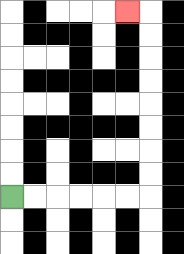{'start': '[0, 8]', 'end': '[5, 0]', 'path_directions': 'R,R,R,R,R,R,U,U,U,U,U,U,U,U,L', 'path_coordinates': '[[0, 8], [1, 8], [2, 8], [3, 8], [4, 8], [5, 8], [6, 8], [6, 7], [6, 6], [6, 5], [6, 4], [6, 3], [6, 2], [6, 1], [6, 0], [5, 0]]'}